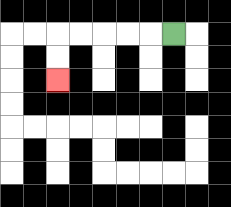{'start': '[7, 1]', 'end': '[2, 3]', 'path_directions': 'L,L,L,L,L,D,D', 'path_coordinates': '[[7, 1], [6, 1], [5, 1], [4, 1], [3, 1], [2, 1], [2, 2], [2, 3]]'}